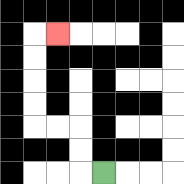{'start': '[4, 7]', 'end': '[2, 1]', 'path_directions': 'L,U,U,L,L,U,U,U,U,R', 'path_coordinates': '[[4, 7], [3, 7], [3, 6], [3, 5], [2, 5], [1, 5], [1, 4], [1, 3], [1, 2], [1, 1], [2, 1]]'}